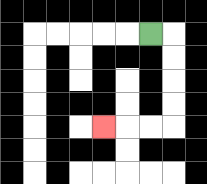{'start': '[6, 1]', 'end': '[4, 5]', 'path_directions': 'R,D,D,D,D,L,L,L', 'path_coordinates': '[[6, 1], [7, 1], [7, 2], [7, 3], [7, 4], [7, 5], [6, 5], [5, 5], [4, 5]]'}